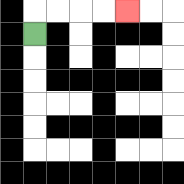{'start': '[1, 1]', 'end': '[5, 0]', 'path_directions': 'U,R,R,R,R', 'path_coordinates': '[[1, 1], [1, 0], [2, 0], [3, 0], [4, 0], [5, 0]]'}